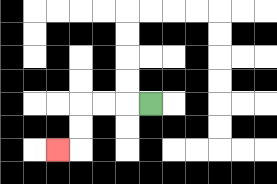{'start': '[6, 4]', 'end': '[2, 6]', 'path_directions': 'L,L,L,D,D,L', 'path_coordinates': '[[6, 4], [5, 4], [4, 4], [3, 4], [3, 5], [3, 6], [2, 6]]'}